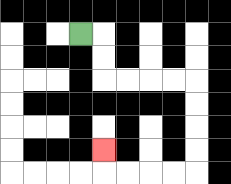{'start': '[3, 1]', 'end': '[4, 6]', 'path_directions': 'R,D,D,R,R,R,R,D,D,D,D,L,L,L,L,U', 'path_coordinates': '[[3, 1], [4, 1], [4, 2], [4, 3], [5, 3], [6, 3], [7, 3], [8, 3], [8, 4], [8, 5], [8, 6], [8, 7], [7, 7], [6, 7], [5, 7], [4, 7], [4, 6]]'}